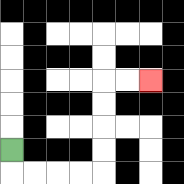{'start': '[0, 6]', 'end': '[6, 3]', 'path_directions': 'D,R,R,R,R,U,U,U,U,R,R', 'path_coordinates': '[[0, 6], [0, 7], [1, 7], [2, 7], [3, 7], [4, 7], [4, 6], [4, 5], [4, 4], [4, 3], [5, 3], [6, 3]]'}